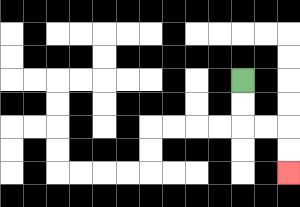{'start': '[10, 3]', 'end': '[12, 7]', 'path_directions': 'D,D,R,R,D,D', 'path_coordinates': '[[10, 3], [10, 4], [10, 5], [11, 5], [12, 5], [12, 6], [12, 7]]'}